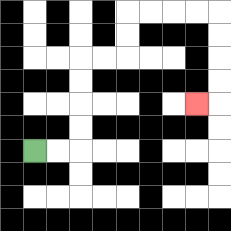{'start': '[1, 6]', 'end': '[8, 4]', 'path_directions': 'R,R,U,U,U,U,R,R,U,U,R,R,R,R,D,D,D,D,L', 'path_coordinates': '[[1, 6], [2, 6], [3, 6], [3, 5], [3, 4], [3, 3], [3, 2], [4, 2], [5, 2], [5, 1], [5, 0], [6, 0], [7, 0], [8, 0], [9, 0], [9, 1], [9, 2], [9, 3], [9, 4], [8, 4]]'}